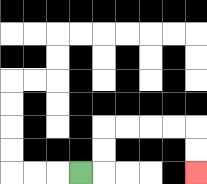{'start': '[3, 7]', 'end': '[8, 7]', 'path_directions': 'R,U,U,R,R,R,R,D,D', 'path_coordinates': '[[3, 7], [4, 7], [4, 6], [4, 5], [5, 5], [6, 5], [7, 5], [8, 5], [8, 6], [8, 7]]'}